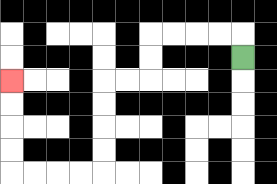{'start': '[10, 2]', 'end': '[0, 3]', 'path_directions': 'U,L,L,L,L,D,D,L,L,D,D,D,D,L,L,L,L,U,U,U,U', 'path_coordinates': '[[10, 2], [10, 1], [9, 1], [8, 1], [7, 1], [6, 1], [6, 2], [6, 3], [5, 3], [4, 3], [4, 4], [4, 5], [4, 6], [4, 7], [3, 7], [2, 7], [1, 7], [0, 7], [0, 6], [0, 5], [0, 4], [0, 3]]'}